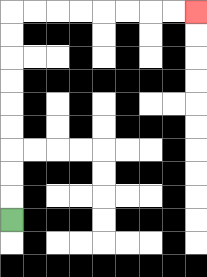{'start': '[0, 9]', 'end': '[8, 0]', 'path_directions': 'U,U,U,U,U,U,U,U,U,R,R,R,R,R,R,R,R', 'path_coordinates': '[[0, 9], [0, 8], [0, 7], [0, 6], [0, 5], [0, 4], [0, 3], [0, 2], [0, 1], [0, 0], [1, 0], [2, 0], [3, 0], [4, 0], [5, 0], [6, 0], [7, 0], [8, 0]]'}